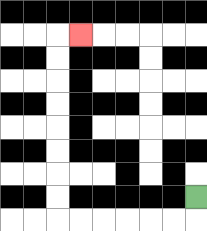{'start': '[8, 8]', 'end': '[3, 1]', 'path_directions': 'D,L,L,L,L,L,L,U,U,U,U,U,U,U,U,R', 'path_coordinates': '[[8, 8], [8, 9], [7, 9], [6, 9], [5, 9], [4, 9], [3, 9], [2, 9], [2, 8], [2, 7], [2, 6], [2, 5], [2, 4], [2, 3], [2, 2], [2, 1], [3, 1]]'}